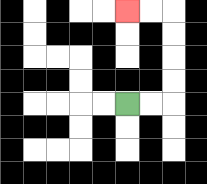{'start': '[5, 4]', 'end': '[5, 0]', 'path_directions': 'R,R,U,U,U,U,L,L', 'path_coordinates': '[[5, 4], [6, 4], [7, 4], [7, 3], [7, 2], [7, 1], [7, 0], [6, 0], [5, 0]]'}